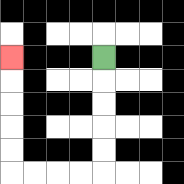{'start': '[4, 2]', 'end': '[0, 2]', 'path_directions': 'D,D,D,D,D,L,L,L,L,U,U,U,U,U', 'path_coordinates': '[[4, 2], [4, 3], [4, 4], [4, 5], [4, 6], [4, 7], [3, 7], [2, 7], [1, 7], [0, 7], [0, 6], [0, 5], [0, 4], [0, 3], [0, 2]]'}